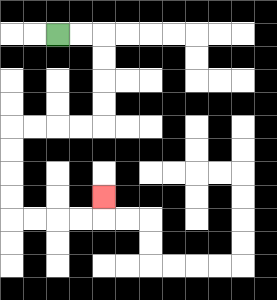{'start': '[2, 1]', 'end': '[4, 8]', 'path_directions': 'R,R,D,D,D,D,L,L,L,L,D,D,D,D,R,R,R,R,U', 'path_coordinates': '[[2, 1], [3, 1], [4, 1], [4, 2], [4, 3], [4, 4], [4, 5], [3, 5], [2, 5], [1, 5], [0, 5], [0, 6], [0, 7], [0, 8], [0, 9], [1, 9], [2, 9], [3, 9], [4, 9], [4, 8]]'}